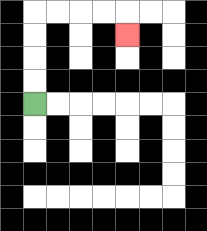{'start': '[1, 4]', 'end': '[5, 1]', 'path_directions': 'U,U,U,U,R,R,R,R,D', 'path_coordinates': '[[1, 4], [1, 3], [1, 2], [1, 1], [1, 0], [2, 0], [3, 0], [4, 0], [5, 0], [5, 1]]'}